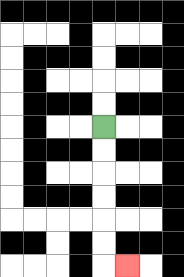{'start': '[4, 5]', 'end': '[5, 11]', 'path_directions': 'D,D,D,D,D,D,R', 'path_coordinates': '[[4, 5], [4, 6], [4, 7], [4, 8], [4, 9], [4, 10], [4, 11], [5, 11]]'}